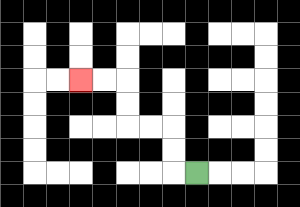{'start': '[8, 7]', 'end': '[3, 3]', 'path_directions': 'L,U,U,L,L,U,U,L,L', 'path_coordinates': '[[8, 7], [7, 7], [7, 6], [7, 5], [6, 5], [5, 5], [5, 4], [5, 3], [4, 3], [3, 3]]'}